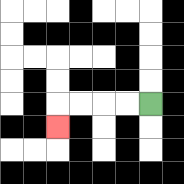{'start': '[6, 4]', 'end': '[2, 5]', 'path_directions': 'L,L,L,L,D', 'path_coordinates': '[[6, 4], [5, 4], [4, 4], [3, 4], [2, 4], [2, 5]]'}